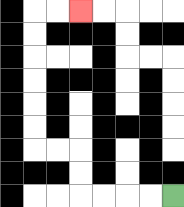{'start': '[7, 8]', 'end': '[3, 0]', 'path_directions': 'L,L,L,L,U,U,L,L,U,U,U,U,U,U,R,R', 'path_coordinates': '[[7, 8], [6, 8], [5, 8], [4, 8], [3, 8], [3, 7], [3, 6], [2, 6], [1, 6], [1, 5], [1, 4], [1, 3], [1, 2], [1, 1], [1, 0], [2, 0], [3, 0]]'}